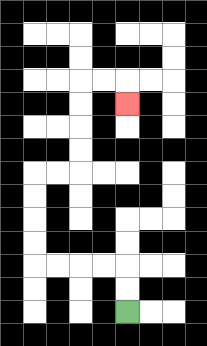{'start': '[5, 13]', 'end': '[5, 4]', 'path_directions': 'U,U,L,L,L,L,U,U,U,U,R,R,U,U,U,U,R,R,D', 'path_coordinates': '[[5, 13], [5, 12], [5, 11], [4, 11], [3, 11], [2, 11], [1, 11], [1, 10], [1, 9], [1, 8], [1, 7], [2, 7], [3, 7], [3, 6], [3, 5], [3, 4], [3, 3], [4, 3], [5, 3], [5, 4]]'}